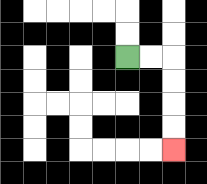{'start': '[5, 2]', 'end': '[7, 6]', 'path_directions': 'R,R,D,D,D,D', 'path_coordinates': '[[5, 2], [6, 2], [7, 2], [7, 3], [7, 4], [7, 5], [7, 6]]'}